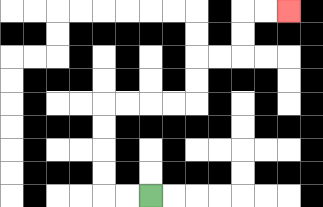{'start': '[6, 8]', 'end': '[12, 0]', 'path_directions': 'L,L,U,U,U,U,R,R,R,R,U,U,R,R,U,U,R,R', 'path_coordinates': '[[6, 8], [5, 8], [4, 8], [4, 7], [4, 6], [4, 5], [4, 4], [5, 4], [6, 4], [7, 4], [8, 4], [8, 3], [8, 2], [9, 2], [10, 2], [10, 1], [10, 0], [11, 0], [12, 0]]'}